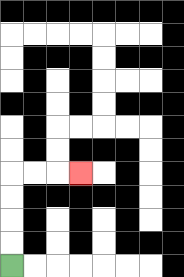{'start': '[0, 11]', 'end': '[3, 7]', 'path_directions': 'U,U,U,U,R,R,R', 'path_coordinates': '[[0, 11], [0, 10], [0, 9], [0, 8], [0, 7], [1, 7], [2, 7], [3, 7]]'}